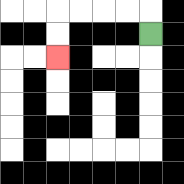{'start': '[6, 1]', 'end': '[2, 2]', 'path_directions': 'U,L,L,L,L,D,D', 'path_coordinates': '[[6, 1], [6, 0], [5, 0], [4, 0], [3, 0], [2, 0], [2, 1], [2, 2]]'}